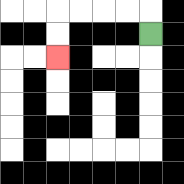{'start': '[6, 1]', 'end': '[2, 2]', 'path_directions': 'U,L,L,L,L,D,D', 'path_coordinates': '[[6, 1], [6, 0], [5, 0], [4, 0], [3, 0], [2, 0], [2, 1], [2, 2]]'}